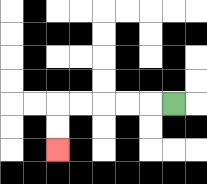{'start': '[7, 4]', 'end': '[2, 6]', 'path_directions': 'L,L,L,L,L,D,D', 'path_coordinates': '[[7, 4], [6, 4], [5, 4], [4, 4], [3, 4], [2, 4], [2, 5], [2, 6]]'}